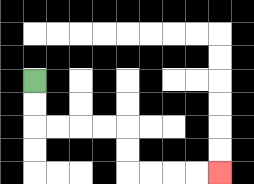{'start': '[1, 3]', 'end': '[9, 7]', 'path_directions': 'D,D,R,R,R,R,D,D,R,R,R,R', 'path_coordinates': '[[1, 3], [1, 4], [1, 5], [2, 5], [3, 5], [4, 5], [5, 5], [5, 6], [5, 7], [6, 7], [7, 7], [8, 7], [9, 7]]'}